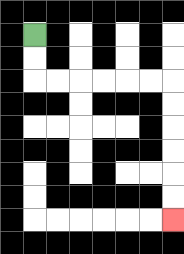{'start': '[1, 1]', 'end': '[7, 9]', 'path_directions': 'D,D,R,R,R,R,R,R,D,D,D,D,D,D', 'path_coordinates': '[[1, 1], [1, 2], [1, 3], [2, 3], [3, 3], [4, 3], [5, 3], [6, 3], [7, 3], [7, 4], [7, 5], [7, 6], [7, 7], [7, 8], [7, 9]]'}